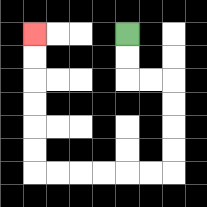{'start': '[5, 1]', 'end': '[1, 1]', 'path_directions': 'D,D,R,R,D,D,D,D,L,L,L,L,L,L,U,U,U,U,U,U', 'path_coordinates': '[[5, 1], [5, 2], [5, 3], [6, 3], [7, 3], [7, 4], [7, 5], [7, 6], [7, 7], [6, 7], [5, 7], [4, 7], [3, 7], [2, 7], [1, 7], [1, 6], [1, 5], [1, 4], [1, 3], [1, 2], [1, 1]]'}